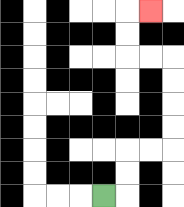{'start': '[4, 8]', 'end': '[6, 0]', 'path_directions': 'R,U,U,R,R,U,U,U,U,L,L,U,U,R', 'path_coordinates': '[[4, 8], [5, 8], [5, 7], [5, 6], [6, 6], [7, 6], [7, 5], [7, 4], [7, 3], [7, 2], [6, 2], [5, 2], [5, 1], [5, 0], [6, 0]]'}